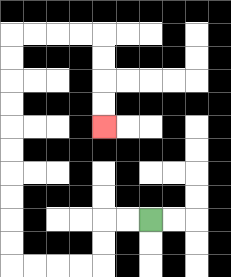{'start': '[6, 9]', 'end': '[4, 5]', 'path_directions': 'L,L,D,D,L,L,L,L,U,U,U,U,U,U,U,U,U,U,R,R,R,R,D,D,D,D', 'path_coordinates': '[[6, 9], [5, 9], [4, 9], [4, 10], [4, 11], [3, 11], [2, 11], [1, 11], [0, 11], [0, 10], [0, 9], [0, 8], [0, 7], [0, 6], [0, 5], [0, 4], [0, 3], [0, 2], [0, 1], [1, 1], [2, 1], [3, 1], [4, 1], [4, 2], [4, 3], [4, 4], [4, 5]]'}